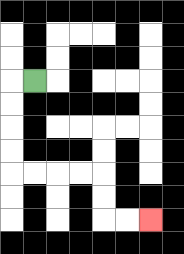{'start': '[1, 3]', 'end': '[6, 9]', 'path_directions': 'L,D,D,D,D,R,R,R,R,D,D,R,R', 'path_coordinates': '[[1, 3], [0, 3], [0, 4], [0, 5], [0, 6], [0, 7], [1, 7], [2, 7], [3, 7], [4, 7], [4, 8], [4, 9], [5, 9], [6, 9]]'}